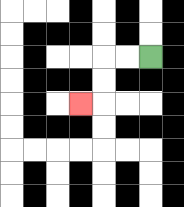{'start': '[6, 2]', 'end': '[3, 4]', 'path_directions': 'L,L,D,D,L', 'path_coordinates': '[[6, 2], [5, 2], [4, 2], [4, 3], [4, 4], [3, 4]]'}